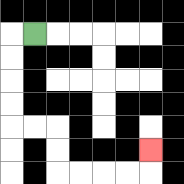{'start': '[1, 1]', 'end': '[6, 6]', 'path_directions': 'L,D,D,D,D,R,R,D,D,R,R,R,R,U', 'path_coordinates': '[[1, 1], [0, 1], [0, 2], [0, 3], [0, 4], [0, 5], [1, 5], [2, 5], [2, 6], [2, 7], [3, 7], [4, 7], [5, 7], [6, 7], [6, 6]]'}